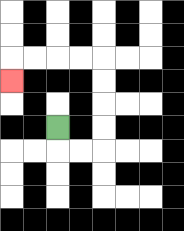{'start': '[2, 5]', 'end': '[0, 3]', 'path_directions': 'D,R,R,U,U,U,U,L,L,L,L,D', 'path_coordinates': '[[2, 5], [2, 6], [3, 6], [4, 6], [4, 5], [4, 4], [4, 3], [4, 2], [3, 2], [2, 2], [1, 2], [0, 2], [0, 3]]'}